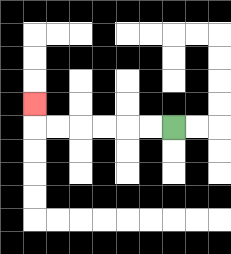{'start': '[7, 5]', 'end': '[1, 4]', 'path_directions': 'L,L,L,L,L,L,U', 'path_coordinates': '[[7, 5], [6, 5], [5, 5], [4, 5], [3, 5], [2, 5], [1, 5], [1, 4]]'}